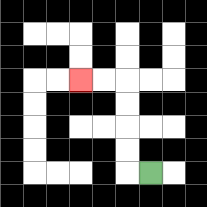{'start': '[6, 7]', 'end': '[3, 3]', 'path_directions': 'L,U,U,U,U,L,L', 'path_coordinates': '[[6, 7], [5, 7], [5, 6], [5, 5], [5, 4], [5, 3], [4, 3], [3, 3]]'}